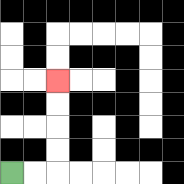{'start': '[0, 7]', 'end': '[2, 3]', 'path_directions': 'R,R,U,U,U,U', 'path_coordinates': '[[0, 7], [1, 7], [2, 7], [2, 6], [2, 5], [2, 4], [2, 3]]'}